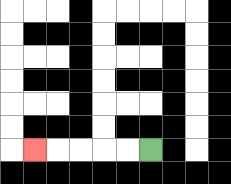{'start': '[6, 6]', 'end': '[1, 6]', 'path_directions': 'L,L,L,L,L', 'path_coordinates': '[[6, 6], [5, 6], [4, 6], [3, 6], [2, 6], [1, 6]]'}